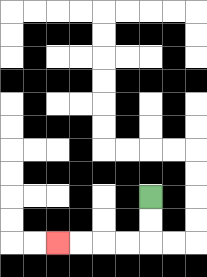{'start': '[6, 8]', 'end': '[2, 10]', 'path_directions': 'D,D,L,L,L,L', 'path_coordinates': '[[6, 8], [6, 9], [6, 10], [5, 10], [4, 10], [3, 10], [2, 10]]'}